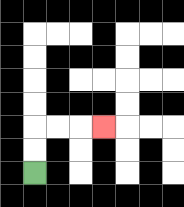{'start': '[1, 7]', 'end': '[4, 5]', 'path_directions': 'U,U,R,R,R', 'path_coordinates': '[[1, 7], [1, 6], [1, 5], [2, 5], [3, 5], [4, 5]]'}